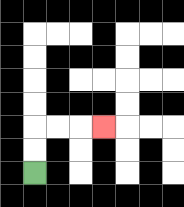{'start': '[1, 7]', 'end': '[4, 5]', 'path_directions': 'U,U,R,R,R', 'path_coordinates': '[[1, 7], [1, 6], [1, 5], [2, 5], [3, 5], [4, 5]]'}